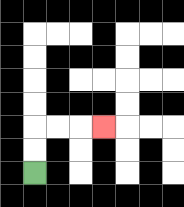{'start': '[1, 7]', 'end': '[4, 5]', 'path_directions': 'U,U,R,R,R', 'path_coordinates': '[[1, 7], [1, 6], [1, 5], [2, 5], [3, 5], [4, 5]]'}